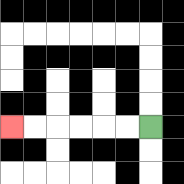{'start': '[6, 5]', 'end': '[0, 5]', 'path_directions': 'L,L,L,L,L,L', 'path_coordinates': '[[6, 5], [5, 5], [4, 5], [3, 5], [2, 5], [1, 5], [0, 5]]'}